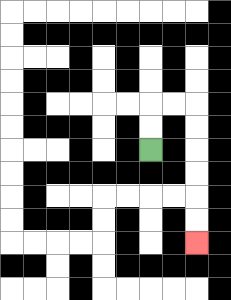{'start': '[6, 6]', 'end': '[8, 10]', 'path_directions': 'U,U,R,R,D,D,D,D,D,D', 'path_coordinates': '[[6, 6], [6, 5], [6, 4], [7, 4], [8, 4], [8, 5], [8, 6], [8, 7], [8, 8], [8, 9], [8, 10]]'}